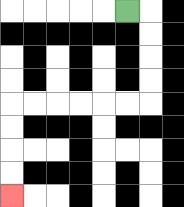{'start': '[5, 0]', 'end': '[0, 8]', 'path_directions': 'R,D,D,D,D,L,L,L,L,L,L,D,D,D,D', 'path_coordinates': '[[5, 0], [6, 0], [6, 1], [6, 2], [6, 3], [6, 4], [5, 4], [4, 4], [3, 4], [2, 4], [1, 4], [0, 4], [0, 5], [0, 6], [0, 7], [0, 8]]'}